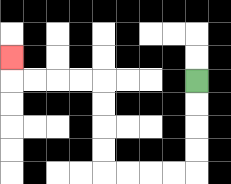{'start': '[8, 3]', 'end': '[0, 2]', 'path_directions': 'D,D,D,D,L,L,L,L,U,U,U,U,L,L,L,L,U', 'path_coordinates': '[[8, 3], [8, 4], [8, 5], [8, 6], [8, 7], [7, 7], [6, 7], [5, 7], [4, 7], [4, 6], [4, 5], [4, 4], [4, 3], [3, 3], [2, 3], [1, 3], [0, 3], [0, 2]]'}